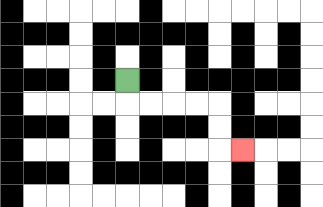{'start': '[5, 3]', 'end': '[10, 6]', 'path_directions': 'D,R,R,R,R,D,D,R', 'path_coordinates': '[[5, 3], [5, 4], [6, 4], [7, 4], [8, 4], [9, 4], [9, 5], [9, 6], [10, 6]]'}